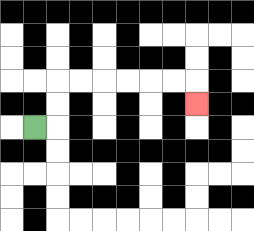{'start': '[1, 5]', 'end': '[8, 4]', 'path_directions': 'R,U,U,R,R,R,R,R,R,D', 'path_coordinates': '[[1, 5], [2, 5], [2, 4], [2, 3], [3, 3], [4, 3], [5, 3], [6, 3], [7, 3], [8, 3], [8, 4]]'}